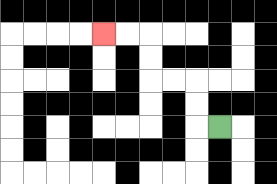{'start': '[9, 5]', 'end': '[4, 1]', 'path_directions': 'L,U,U,L,L,U,U,L,L', 'path_coordinates': '[[9, 5], [8, 5], [8, 4], [8, 3], [7, 3], [6, 3], [6, 2], [6, 1], [5, 1], [4, 1]]'}